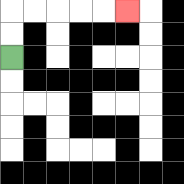{'start': '[0, 2]', 'end': '[5, 0]', 'path_directions': 'U,U,R,R,R,R,R', 'path_coordinates': '[[0, 2], [0, 1], [0, 0], [1, 0], [2, 0], [3, 0], [4, 0], [5, 0]]'}